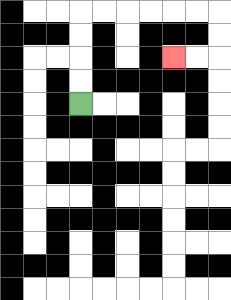{'start': '[3, 4]', 'end': '[7, 2]', 'path_directions': 'U,U,U,U,R,R,R,R,R,R,D,D,L,L', 'path_coordinates': '[[3, 4], [3, 3], [3, 2], [3, 1], [3, 0], [4, 0], [5, 0], [6, 0], [7, 0], [8, 0], [9, 0], [9, 1], [9, 2], [8, 2], [7, 2]]'}